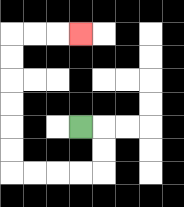{'start': '[3, 5]', 'end': '[3, 1]', 'path_directions': 'R,D,D,L,L,L,L,U,U,U,U,U,U,R,R,R', 'path_coordinates': '[[3, 5], [4, 5], [4, 6], [4, 7], [3, 7], [2, 7], [1, 7], [0, 7], [0, 6], [0, 5], [0, 4], [0, 3], [0, 2], [0, 1], [1, 1], [2, 1], [3, 1]]'}